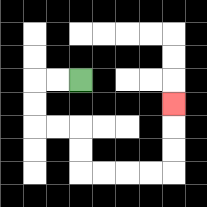{'start': '[3, 3]', 'end': '[7, 4]', 'path_directions': 'L,L,D,D,R,R,D,D,R,R,R,R,U,U,U', 'path_coordinates': '[[3, 3], [2, 3], [1, 3], [1, 4], [1, 5], [2, 5], [3, 5], [3, 6], [3, 7], [4, 7], [5, 7], [6, 7], [7, 7], [7, 6], [7, 5], [7, 4]]'}